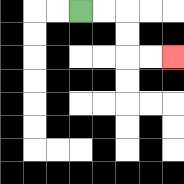{'start': '[3, 0]', 'end': '[7, 2]', 'path_directions': 'R,R,D,D,R,R', 'path_coordinates': '[[3, 0], [4, 0], [5, 0], [5, 1], [5, 2], [6, 2], [7, 2]]'}